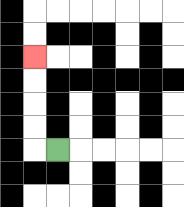{'start': '[2, 6]', 'end': '[1, 2]', 'path_directions': 'L,U,U,U,U', 'path_coordinates': '[[2, 6], [1, 6], [1, 5], [1, 4], [1, 3], [1, 2]]'}